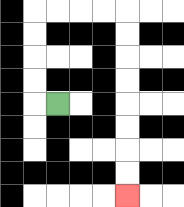{'start': '[2, 4]', 'end': '[5, 8]', 'path_directions': 'L,U,U,U,U,R,R,R,R,D,D,D,D,D,D,D,D', 'path_coordinates': '[[2, 4], [1, 4], [1, 3], [1, 2], [1, 1], [1, 0], [2, 0], [3, 0], [4, 0], [5, 0], [5, 1], [5, 2], [5, 3], [5, 4], [5, 5], [5, 6], [5, 7], [5, 8]]'}